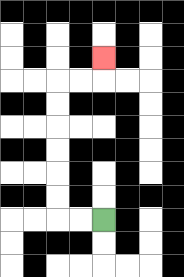{'start': '[4, 9]', 'end': '[4, 2]', 'path_directions': 'L,L,U,U,U,U,U,U,R,R,U', 'path_coordinates': '[[4, 9], [3, 9], [2, 9], [2, 8], [2, 7], [2, 6], [2, 5], [2, 4], [2, 3], [3, 3], [4, 3], [4, 2]]'}